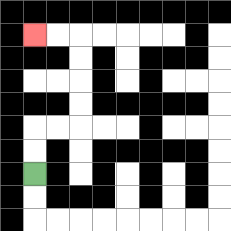{'start': '[1, 7]', 'end': '[1, 1]', 'path_directions': 'U,U,R,R,U,U,U,U,L,L', 'path_coordinates': '[[1, 7], [1, 6], [1, 5], [2, 5], [3, 5], [3, 4], [3, 3], [3, 2], [3, 1], [2, 1], [1, 1]]'}